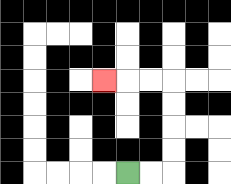{'start': '[5, 7]', 'end': '[4, 3]', 'path_directions': 'R,R,U,U,U,U,L,L,L', 'path_coordinates': '[[5, 7], [6, 7], [7, 7], [7, 6], [7, 5], [7, 4], [7, 3], [6, 3], [5, 3], [4, 3]]'}